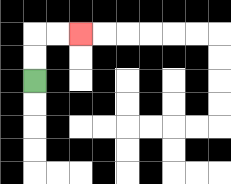{'start': '[1, 3]', 'end': '[3, 1]', 'path_directions': 'U,U,R,R', 'path_coordinates': '[[1, 3], [1, 2], [1, 1], [2, 1], [3, 1]]'}